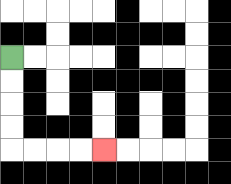{'start': '[0, 2]', 'end': '[4, 6]', 'path_directions': 'D,D,D,D,R,R,R,R', 'path_coordinates': '[[0, 2], [0, 3], [0, 4], [0, 5], [0, 6], [1, 6], [2, 6], [3, 6], [4, 6]]'}